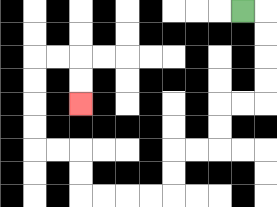{'start': '[10, 0]', 'end': '[3, 4]', 'path_directions': 'R,D,D,D,D,L,L,D,D,L,L,D,D,L,L,L,L,U,U,L,L,U,U,U,U,R,R,D,D', 'path_coordinates': '[[10, 0], [11, 0], [11, 1], [11, 2], [11, 3], [11, 4], [10, 4], [9, 4], [9, 5], [9, 6], [8, 6], [7, 6], [7, 7], [7, 8], [6, 8], [5, 8], [4, 8], [3, 8], [3, 7], [3, 6], [2, 6], [1, 6], [1, 5], [1, 4], [1, 3], [1, 2], [2, 2], [3, 2], [3, 3], [3, 4]]'}